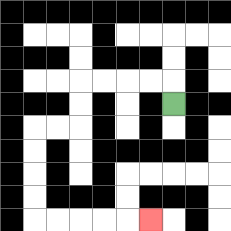{'start': '[7, 4]', 'end': '[6, 9]', 'path_directions': 'U,L,L,L,L,D,D,L,L,D,D,D,D,R,R,R,R,R', 'path_coordinates': '[[7, 4], [7, 3], [6, 3], [5, 3], [4, 3], [3, 3], [3, 4], [3, 5], [2, 5], [1, 5], [1, 6], [1, 7], [1, 8], [1, 9], [2, 9], [3, 9], [4, 9], [5, 9], [6, 9]]'}